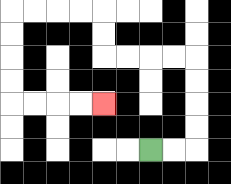{'start': '[6, 6]', 'end': '[4, 4]', 'path_directions': 'R,R,U,U,U,U,L,L,L,L,U,U,L,L,L,L,D,D,D,D,R,R,R,R', 'path_coordinates': '[[6, 6], [7, 6], [8, 6], [8, 5], [8, 4], [8, 3], [8, 2], [7, 2], [6, 2], [5, 2], [4, 2], [4, 1], [4, 0], [3, 0], [2, 0], [1, 0], [0, 0], [0, 1], [0, 2], [0, 3], [0, 4], [1, 4], [2, 4], [3, 4], [4, 4]]'}